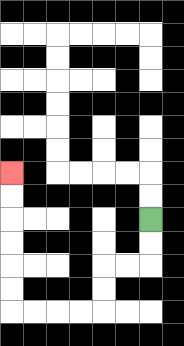{'start': '[6, 9]', 'end': '[0, 7]', 'path_directions': 'D,D,L,L,D,D,L,L,L,L,U,U,U,U,U,U', 'path_coordinates': '[[6, 9], [6, 10], [6, 11], [5, 11], [4, 11], [4, 12], [4, 13], [3, 13], [2, 13], [1, 13], [0, 13], [0, 12], [0, 11], [0, 10], [0, 9], [0, 8], [0, 7]]'}